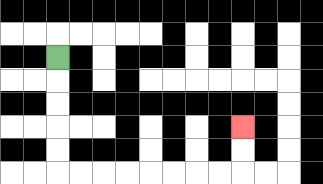{'start': '[2, 2]', 'end': '[10, 5]', 'path_directions': 'D,D,D,D,D,R,R,R,R,R,R,R,R,U,U', 'path_coordinates': '[[2, 2], [2, 3], [2, 4], [2, 5], [2, 6], [2, 7], [3, 7], [4, 7], [5, 7], [6, 7], [7, 7], [8, 7], [9, 7], [10, 7], [10, 6], [10, 5]]'}